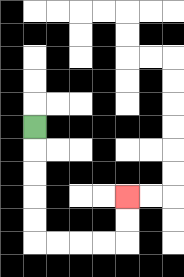{'start': '[1, 5]', 'end': '[5, 8]', 'path_directions': 'D,D,D,D,D,R,R,R,R,U,U', 'path_coordinates': '[[1, 5], [1, 6], [1, 7], [1, 8], [1, 9], [1, 10], [2, 10], [3, 10], [4, 10], [5, 10], [5, 9], [5, 8]]'}